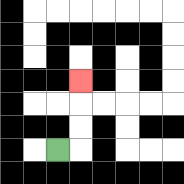{'start': '[2, 6]', 'end': '[3, 3]', 'path_directions': 'R,U,U,U', 'path_coordinates': '[[2, 6], [3, 6], [3, 5], [3, 4], [3, 3]]'}